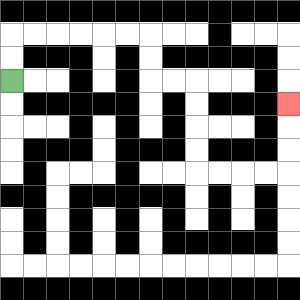{'start': '[0, 3]', 'end': '[12, 4]', 'path_directions': 'U,U,R,R,R,R,R,R,D,D,R,R,D,D,D,D,R,R,R,R,U,U,U', 'path_coordinates': '[[0, 3], [0, 2], [0, 1], [1, 1], [2, 1], [3, 1], [4, 1], [5, 1], [6, 1], [6, 2], [6, 3], [7, 3], [8, 3], [8, 4], [8, 5], [8, 6], [8, 7], [9, 7], [10, 7], [11, 7], [12, 7], [12, 6], [12, 5], [12, 4]]'}